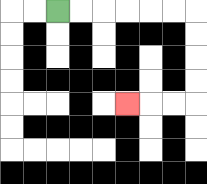{'start': '[2, 0]', 'end': '[5, 4]', 'path_directions': 'R,R,R,R,R,R,D,D,D,D,L,L,L', 'path_coordinates': '[[2, 0], [3, 0], [4, 0], [5, 0], [6, 0], [7, 0], [8, 0], [8, 1], [8, 2], [8, 3], [8, 4], [7, 4], [6, 4], [5, 4]]'}